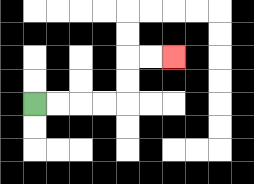{'start': '[1, 4]', 'end': '[7, 2]', 'path_directions': 'R,R,R,R,U,U,R,R', 'path_coordinates': '[[1, 4], [2, 4], [3, 4], [4, 4], [5, 4], [5, 3], [5, 2], [6, 2], [7, 2]]'}